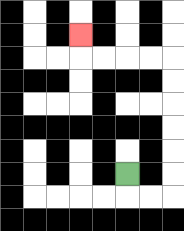{'start': '[5, 7]', 'end': '[3, 1]', 'path_directions': 'D,R,R,U,U,U,U,U,U,L,L,L,L,U', 'path_coordinates': '[[5, 7], [5, 8], [6, 8], [7, 8], [7, 7], [7, 6], [7, 5], [7, 4], [7, 3], [7, 2], [6, 2], [5, 2], [4, 2], [3, 2], [3, 1]]'}